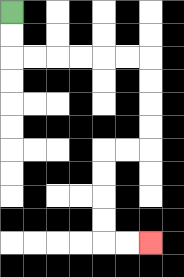{'start': '[0, 0]', 'end': '[6, 10]', 'path_directions': 'D,D,R,R,R,R,R,R,D,D,D,D,L,L,D,D,D,D,R,R', 'path_coordinates': '[[0, 0], [0, 1], [0, 2], [1, 2], [2, 2], [3, 2], [4, 2], [5, 2], [6, 2], [6, 3], [6, 4], [6, 5], [6, 6], [5, 6], [4, 6], [4, 7], [4, 8], [4, 9], [4, 10], [5, 10], [6, 10]]'}